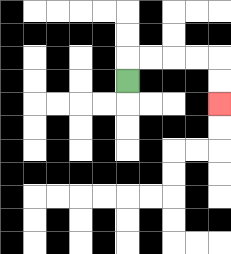{'start': '[5, 3]', 'end': '[9, 4]', 'path_directions': 'U,R,R,R,R,D,D', 'path_coordinates': '[[5, 3], [5, 2], [6, 2], [7, 2], [8, 2], [9, 2], [9, 3], [9, 4]]'}